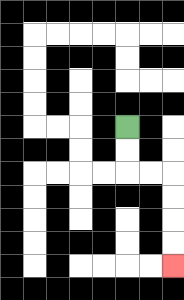{'start': '[5, 5]', 'end': '[7, 11]', 'path_directions': 'D,D,R,R,D,D,D,D', 'path_coordinates': '[[5, 5], [5, 6], [5, 7], [6, 7], [7, 7], [7, 8], [7, 9], [7, 10], [7, 11]]'}